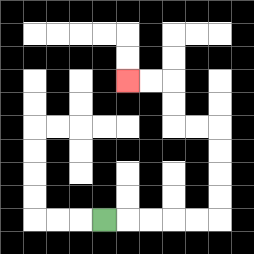{'start': '[4, 9]', 'end': '[5, 3]', 'path_directions': 'R,R,R,R,R,U,U,U,U,L,L,U,U,L,L', 'path_coordinates': '[[4, 9], [5, 9], [6, 9], [7, 9], [8, 9], [9, 9], [9, 8], [9, 7], [9, 6], [9, 5], [8, 5], [7, 5], [7, 4], [7, 3], [6, 3], [5, 3]]'}